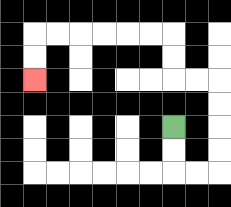{'start': '[7, 5]', 'end': '[1, 3]', 'path_directions': 'D,D,R,R,U,U,U,U,L,L,U,U,L,L,L,L,L,L,D,D', 'path_coordinates': '[[7, 5], [7, 6], [7, 7], [8, 7], [9, 7], [9, 6], [9, 5], [9, 4], [9, 3], [8, 3], [7, 3], [7, 2], [7, 1], [6, 1], [5, 1], [4, 1], [3, 1], [2, 1], [1, 1], [1, 2], [1, 3]]'}